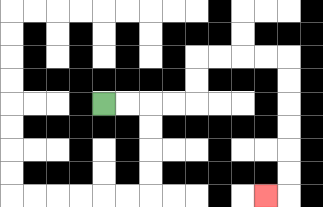{'start': '[4, 4]', 'end': '[11, 8]', 'path_directions': 'R,R,R,R,U,U,R,R,R,R,D,D,D,D,D,D,L', 'path_coordinates': '[[4, 4], [5, 4], [6, 4], [7, 4], [8, 4], [8, 3], [8, 2], [9, 2], [10, 2], [11, 2], [12, 2], [12, 3], [12, 4], [12, 5], [12, 6], [12, 7], [12, 8], [11, 8]]'}